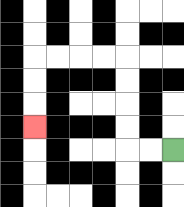{'start': '[7, 6]', 'end': '[1, 5]', 'path_directions': 'L,L,U,U,U,U,L,L,L,L,D,D,D', 'path_coordinates': '[[7, 6], [6, 6], [5, 6], [5, 5], [5, 4], [5, 3], [5, 2], [4, 2], [3, 2], [2, 2], [1, 2], [1, 3], [1, 4], [1, 5]]'}